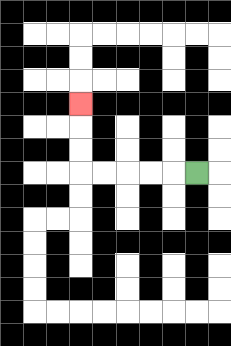{'start': '[8, 7]', 'end': '[3, 4]', 'path_directions': 'L,L,L,L,L,U,U,U', 'path_coordinates': '[[8, 7], [7, 7], [6, 7], [5, 7], [4, 7], [3, 7], [3, 6], [3, 5], [3, 4]]'}